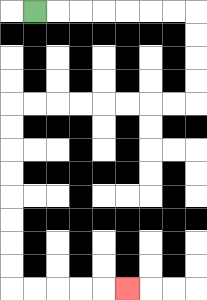{'start': '[1, 0]', 'end': '[5, 12]', 'path_directions': 'R,R,R,R,R,R,R,D,D,D,D,L,L,L,L,L,L,L,L,D,D,D,D,D,D,D,D,R,R,R,R,R', 'path_coordinates': '[[1, 0], [2, 0], [3, 0], [4, 0], [5, 0], [6, 0], [7, 0], [8, 0], [8, 1], [8, 2], [8, 3], [8, 4], [7, 4], [6, 4], [5, 4], [4, 4], [3, 4], [2, 4], [1, 4], [0, 4], [0, 5], [0, 6], [0, 7], [0, 8], [0, 9], [0, 10], [0, 11], [0, 12], [1, 12], [2, 12], [3, 12], [4, 12], [5, 12]]'}